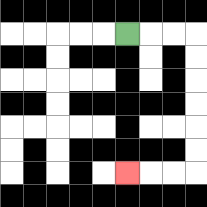{'start': '[5, 1]', 'end': '[5, 7]', 'path_directions': 'R,R,R,D,D,D,D,D,D,L,L,L', 'path_coordinates': '[[5, 1], [6, 1], [7, 1], [8, 1], [8, 2], [8, 3], [8, 4], [8, 5], [8, 6], [8, 7], [7, 7], [6, 7], [5, 7]]'}